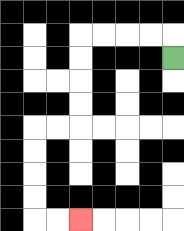{'start': '[7, 2]', 'end': '[3, 9]', 'path_directions': 'U,L,L,L,L,D,D,D,D,L,L,D,D,D,D,R,R', 'path_coordinates': '[[7, 2], [7, 1], [6, 1], [5, 1], [4, 1], [3, 1], [3, 2], [3, 3], [3, 4], [3, 5], [2, 5], [1, 5], [1, 6], [1, 7], [1, 8], [1, 9], [2, 9], [3, 9]]'}